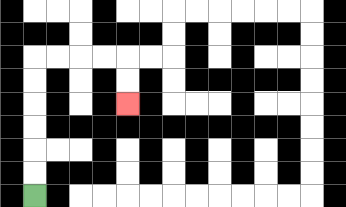{'start': '[1, 8]', 'end': '[5, 4]', 'path_directions': 'U,U,U,U,U,U,R,R,R,R,D,D', 'path_coordinates': '[[1, 8], [1, 7], [1, 6], [1, 5], [1, 4], [1, 3], [1, 2], [2, 2], [3, 2], [4, 2], [5, 2], [5, 3], [5, 4]]'}